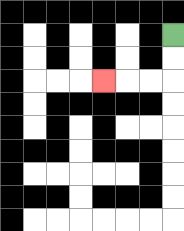{'start': '[7, 1]', 'end': '[4, 3]', 'path_directions': 'D,D,L,L,L', 'path_coordinates': '[[7, 1], [7, 2], [7, 3], [6, 3], [5, 3], [4, 3]]'}